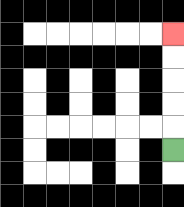{'start': '[7, 6]', 'end': '[7, 1]', 'path_directions': 'U,U,U,U,U', 'path_coordinates': '[[7, 6], [7, 5], [7, 4], [7, 3], [7, 2], [7, 1]]'}